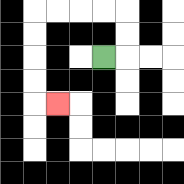{'start': '[4, 2]', 'end': '[2, 4]', 'path_directions': 'R,U,U,L,L,L,L,D,D,D,D,R', 'path_coordinates': '[[4, 2], [5, 2], [5, 1], [5, 0], [4, 0], [3, 0], [2, 0], [1, 0], [1, 1], [1, 2], [1, 3], [1, 4], [2, 4]]'}